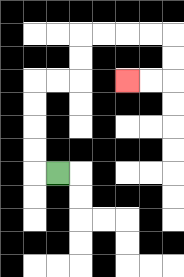{'start': '[2, 7]', 'end': '[5, 3]', 'path_directions': 'L,U,U,U,U,R,R,U,U,R,R,R,R,D,D,L,L', 'path_coordinates': '[[2, 7], [1, 7], [1, 6], [1, 5], [1, 4], [1, 3], [2, 3], [3, 3], [3, 2], [3, 1], [4, 1], [5, 1], [6, 1], [7, 1], [7, 2], [7, 3], [6, 3], [5, 3]]'}